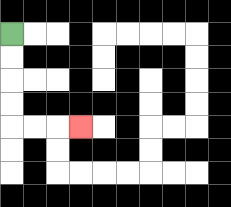{'start': '[0, 1]', 'end': '[3, 5]', 'path_directions': 'D,D,D,D,R,R,R', 'path_coordinates': '[[0, 1], [0, 2], [0, 3], [0, 4], [0, 5], [1, 5], [2, 5], [3, 5]]'}